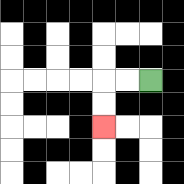{'start': '[6, 3]', 'end': '[4, 5]', 'path_directions': 'L,L,D,D', 'path_coordinates': '[[6, 3], [5, 3], [4, 3], [4, 4], [4, 5]]'}